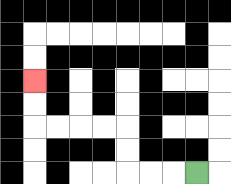{'start': '[8, 7]', 'end': '[1, 3]', 'path_directions': 'L,L,L,U,U,L,L,L,L,U,U', 'path_coordinates': '[[8, 7], [7, 7], [6, 7], [5, 7], [5, 6], [5, 5], [4, 5], [3, 5], [2, 5], [1, 5], [1, 4], [1, 3]]'}